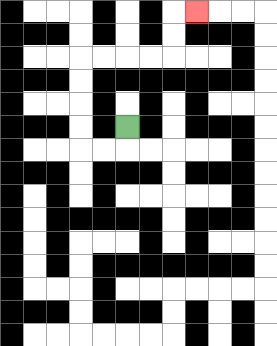{'start': '[5, 5]', 'end': '[8, 0]', 'path_directions': 'D,L,L,U,U,U,U,R,R,R,R,U,U,R', 'path_coordinates': '[[5, 5], [5, 6], [4, 6], [3, 6], [3, 5], [3, 4], [3, 3], [3, 2], [4, 2], [5, 2], [6, 2], [7, 2], [7, 1], [7, 0], [8, 0]]'}